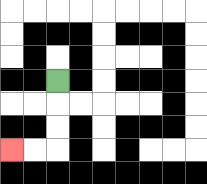{'start': '[2, 3]', 'end': '[0, 6]', 'path_directions': 'D,D,D,L,L', 'path_coordinates': '[[2, 3], [2, 4], [2, 5], [2, 6], [1, 6], [0, 6]]'}